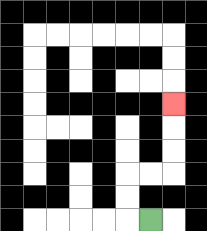{'start': '[6, 9]', 'end': '[7, 4]', 'path_directions': 'L,U,U,R,R,U,U,U', 'path_coordinates': '[[6, 9], [5, 9], [5, 8], [5, 7], [6, 7], [7, 7], [7, 6], [7, 5], [7, 4]]'}